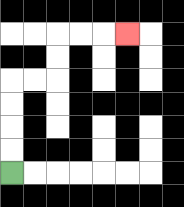{'start': '[0, 7]', 'end': '[5, 1]', 'path_directions': 'U,U,U,U,R,R,U,U,R,R,R', 'path_coordinates': '[[0, 7], [0, 6], [0, 5], [0, 4], [0, 3], [1, 3], [2, 3], [2, 2], [2, 1], [3, 1], [4, 1], [5, 1]]'}